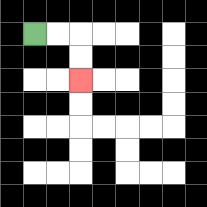{'start': '[1, 1]', 'end': '[3, 3]', 'path_directions': 'R,R,D,D', 'path_coordinates': '[[1, 1], [2, 1], [3, 1], [3, 2], [3, 3]]'}